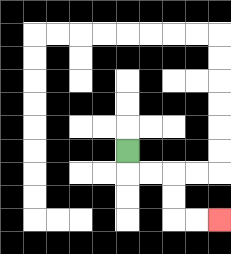{'start': '[5, 6]', 'end': '[9, 9]', 'path_directions': 'D,R,R,D,D,R,R', 'path_coordinates': '[[5, 6], [5, 7], [6, 7], [7, 7], [7, 8], [7, 9], [8, 9], [9, 9]]'}